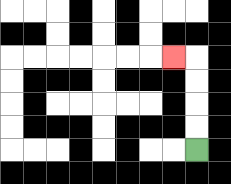{'start': '[8, 6]', 'end': '[7, 2]', 'path_directions': 'U,U,U,U,L', 'path_coordinates': '[[8, 6], [8, 5], [8, 4], [8, 3], [8, 2], [7, 2]]'}